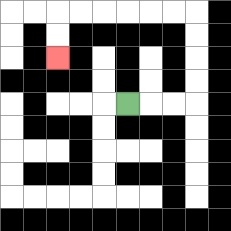{'start': '[5, 4]', 'end': '[2, 2]', 'path_directions': 'R,R,R,U,U,U,U,L,L,L,L,L,L,D,D', 'path_coordinates': '[[5, 4], [6, 4], [7, 4], [8, 4], [8, 3], [8, 2], [8, 1], [8, 0], [7, 0], [6, 0], [5, 0], [4, 0], [3, 0], [2, 0], [2, 1], [2, 2]]'}